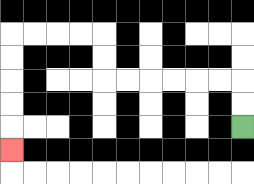{'start': '[10, 5]', 'end': '[0, 6]', 'path_directions': 'U,U,L,L,L,L,L,L,U,U,L,L,L,L,D,D,D,D,D', 'path_coordinates': '[[10, 5], [10, 4], [10, 3], [9, 3], [8, 3], [7, 3], [6, 3], [5, 3], [4, 3], [4, 2], [4, 1], [3, 1], [2, 1], [1, 1], [0, 1], [0, 2], [0, 3], [0, 4], [0, 5], [0, 6]]'}